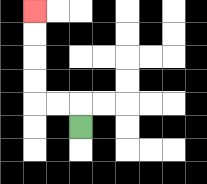{'start': '[3, 5]', 'end': '[1, 0]', 'path_directions': 'U,L,L,U,U,U,U', 'path_coordinates': '[[3, 5], [3, 4], [2, 4], [1, 4], [1, 3], [1, 2], [1, 1], [1, 0]]'}